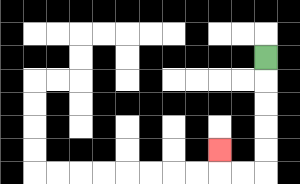{'start': '[11, 2]', 'end': '[9, 6]', 'path_directions': 'D,D,D,D,D,L,L,U', 'path_coordinates': '[[11, 2], [11, 3], [11, 4], [11, 5], [11, 6], [11, 7], [10, 7], [9, 7], [9, 6]]'}